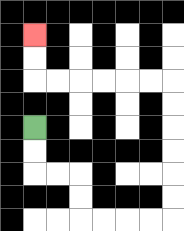{'start': '[1, 5]', 'end': '[1, 1]', 'path_directions': 'D,D,R,R,D,D,R,R,R,R,U,U,U,U,U,U,L,L,L,L,L,L,U,U', 'path_coordinates': '[[1, 5], [1, 6], [1, 7], [2, 7], [3, 7], [3, 8], [3, 9], [4, 9], [5, 9], [6, 9], [7, 9], [7, 8], [7, 7], [7, 6], [7, 5], [7, 4], [7, 3], [6, 3], [5, 3], [4, 3], [3, 3], [2, 3], [1, 3], [1, 2], [1, 1]]'}